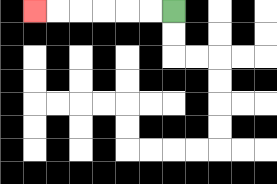{'start': '[7, 0]', 'end': '[1, 0]', 'path_directions': 'L,L,L,L,L,L', 'path_coordinates': '[[7, 0], [6, 0], [5, 0], [4, 0], [3, 0], [2, 0], [1, 0]]'}